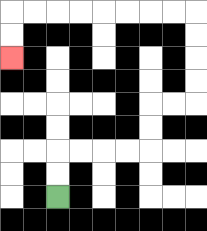{'start': '[2, 8]', 'end': '[0, 2]', 'path_directions': 'U,U,R,R,R,R,U,U,R,R,U,U,U,U,L,L,L,L,L,L,L,L,D,D', 'path_coordinates': '[[2, 8], [2, 7], [2, 6], [3, 6], [4, 6], [5, 6], [6, 6], [6, 5], [6, 4], [7, 4], [8, 4], [8, 3], [8, 2], [8, 1], [8, 0], [7, 0], [6, 0], [5, 0], [4, 0], [3, 0], [2, 0], [1, 0], [0, 0], [0, 1], [0, 2]]'}